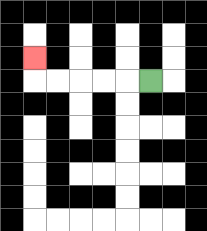{'start': '[6, 3]', 'end': '[1, 2]', 'path_directions': 'L,L,L,L,L,U', 'path_coordinates': '[[6, 3], [5, 3], [4, 3], [3, 3], [2, 3], [1, 3], [1, 2]]'}